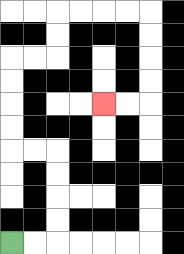{'start': '[0, 10]', 'end': '[4, 4]', 'path_directions': 'R,R,U,U,U,U,L,L,U,U,U,U,R,R,U,U,R,R,R,R,D,D,D,D,L,L', 'path_coordinates': '[[0, 10], [1, 10], [2, 10], [2, 9], [2, 8], [2, 7], [2, 6], [1, 6], [0, 6], [0, 5], [0, 4], [0, 3], [0, 2], [1, 2], [2, 2], [2, 1], [2, 0], [3, 0], [4, 0], [5, 0], [6, 0], [6, 1], [6, 2], [6, 3], [6, 4], [5, 4], [4, 4]]'}